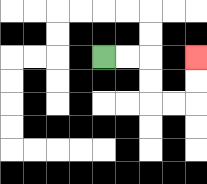{'start': '[4, 2]', 'end': '[8, 2]', 'path_directions': 'R,R,D,D,R,R,U,U', 'path_coordinates': '[[4, 2], [5, 2], [6, 2], [6, 3], [6, 4], [7, 4], [8, 4], [8, 3], [8, 2]]'}